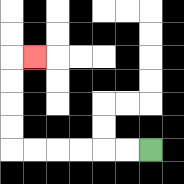{'start': '[6, 6]', 'end': '[1, 2]', 'path_directions': 'L,L,L,L,L,L,U,U,U,U,R', 'path_coordinates': '[[6, 6], [5, 6], [4, 6], [3, 6], [2, 6], [1, 6], [0, 6], [0, 5], [0, 4], [0, 3], [0, 2], [1, 2]]'}